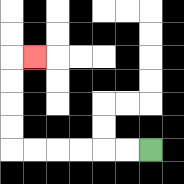{'start': '[6, 6]', 'end': '[1, 2]', 'path_directions': 'L,L,L,L,L,L,U,U,U,U,R', 'path_coordinates': '[[6, 6], [5, 6], [4, 6], [3, 6], [2, 6], [1, 6], [0, 6], [0, 5], [0, 4], [0, 3], [0, 2], [1, 2]]'}